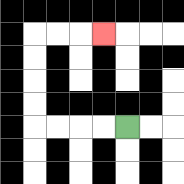{'start': '[5, 5]', 'end': '[4, 1]', 'path_directions': 'L,L,L,L,U,U,U,U,R,R,R', 'path_coordinates': '[[5, 5], [4, 5], [3, 5], [2, 5], [1, 5], [1, 4], [1, 3], [1, 2], [1, 1], [2, 1], [3, 1], [4, 1]]'}